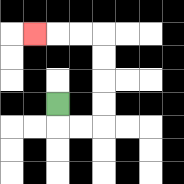{'start': '[2, 4]', 'end': '[1, 1]', 'path_directions': 'D,R,R,U,U,U,U,L,L,L', 'path_coordinates': '[[2, 4], [2, 5], [3, 5], [4, 5], [4, 4], [4, 3], [4, 2], [4, 1], [3, 1], [2, 1], [1, 1]]'}